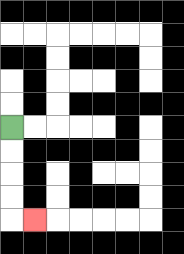{'start': '[0, 5]', 'end': '[1, 9]', 'path_directions': 'D,D,D,D,R', 'path_coordinates': '[[0, 5], [0, 6], [0, 7], [0, 8], [0, 9], [1, 9]]'}